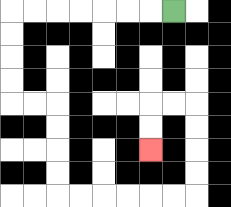{'start': '[7, 0]', 'end': '[6, 6]', 'path_directions': 'L,L,L,L,L,L,L,D,D,D,D,R,R,D,D,D,D,R,R,R,R,R,R,U,U,U,U,L,L,D,D', 'path_coordinates': '[[7, 0], [6, 0], [5, 0], [4, 0], [3, 0], [2, 0], [1, 0], [0, 0], [0, 1], [0, 2], [0, 3], [0, 4], [1, 4], [2, 4], [2, 5], [2, 6], [2, 7], [2, 8], [3, 8], [4, 8], [5, 8], [6, 8], [7, 8], [8, 8], [8, 7], [8, 6], [8, 5], [8, 4], [7, 4], [6, 4], [6, 5], [6, 6]]'}